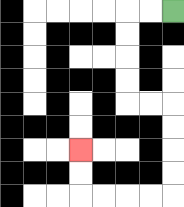{'start': '[7, 0]', 'end': '[3, 6]', 'path_directions': 'L,L,D,D,D,D,R,R,D,D,D,D,L,L,L,L,U,U', 'path_coordinates': '[[7, 0], [6, 0], [5, 0], [5, 1], [5, 2], [5, 3], [5, 4], [6, 4], [7, 4], [7, 5], [7, 6], [7, 7], [7, 8], [6, 8], [5, 8], [4, 8], [3, 8], [3, 7], [3, 6]]'}